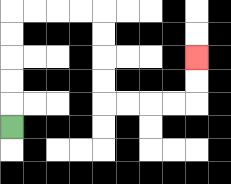{'start': '[0, 5]', 'end': '[8, 2]', 'path_directions': 'U,U,U,U,U,R,R,R,R,D,D,D,D,R,R,R,R,U,U', 'path_coordinates': '[[0, 5], [0, 4], [0, 3], [0, 2], [0, 1], [0, 0], [1, 0], [2, 0], [3, 0], [4, 0], [4, 1], [4, 2], [4, 3], [4, 4], [5, 4], [6, 4], [7, 4], [8, 4], [8, 3], [8, 2]]'}